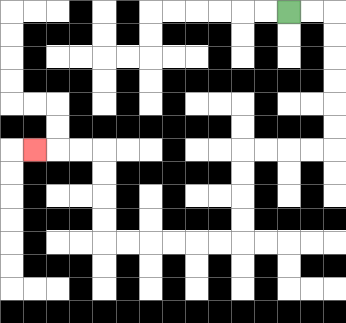{'start': '[12, 0]', 'end': '[1, 6]', 'path_directions': 'R,R,D,D,D,D,D,D,L,L,L,L,D,D,D,D,L,L,L,L,L,L,U,U,U,U,L,L,L', 'path_coordinates': '[[12, 0], [13, 0], [14, 0], [14, 1], [14, 2], [14, 3], [14, 4], [14, 5], [14, 6], [13, 6], [12, 6], [11, 6], [10, 6], [10, 7], [10, 8], [10, 9], [10, 10], [9, 10], [8, 10], [7, 10], [6, 10], [5, 10], [4, 10], [4, 9], [4, 8], [4, 7], [4, 6], [3, 6], [2, 6], [1, 6]]'}